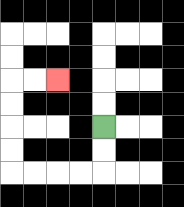{'start': '[4, 5]', 'end': '[2, 3]', 'path_directions': 'D,D,L,L,L,L,U,U,U,U,R,R', 'path_coordinates': '[[4, 5], [4, 6], [4, 7], [3, 7], [2, 7], [1, 7], [0, 7], [0, 6], [0, 5], [0, 4], [0, 3], [1, 3], [2, 3]]'}